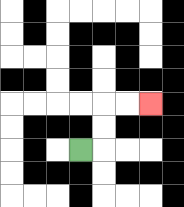{'start': '[3, 6]', 'end': '[6, 4]', 'path_directions': 'R,U,U,R,R', 'path_coordinates': '[[3, 6], [4, 6], [4, 5], [4, 4], [5, 4], [6, 4]]'}